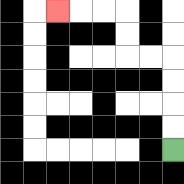{'start': '[7, 6]', 'end': '[2, 0]', 'path_directions': 'U,U,U,U,L,L,U,U,L,L,L', 'path_coordinates': '[[7, 6], [7, 5], [7, 4], [7, 3], [7, 2], [6, 2], [5, 2], [5, 1], [5, 0], [4, 0], [3, 0], [2, 0]]'}